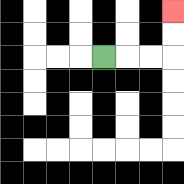{'start': '[4, 2]', 'end': '[7, 0]', 'path_directions': 'R,R,R,U,U', 'path_coordinates': '[[4, 2], [5, 2], [6, 2], [7, 2], [7, 1], [7, 0]]'}